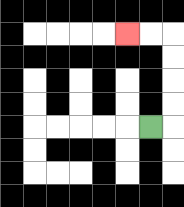{'start': '[6, 5]', 'end': '[5, 1]', 'path_directions': 'R,U,U,U,U,L,L', 'path_coordinates': '[[6, 5], [7, 5], [7, 4], [7, 3], [7, 2], [7, 1], [6, 1], [5, 1]]'}